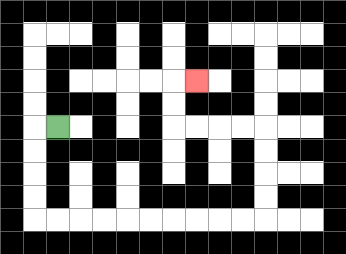{'start': '[2, 5]', 'end': '[8, 3]', 'path_directions': 'L,D,D,D,D,R,R,R,R,R,R,R,R,R,R,U,U,U,U,L,L,L,L,U,U,R', 'path_coordinates': '[[2, 5], [1, 5], [1, 6], [1, 7], [1, 8], [1, 9], [2, 9], [3, 9], [4, 9], [5, 9], [6, 9], [7, 9], [8, 9], [9, 9], [10, 9], [11, 9], [11, 8], [11, 7], [11, 6], [11, 5], [10, 5], [9, 5], [8, 5], [7, 5], [7, 4], [7, 3], [8, 3]]'}